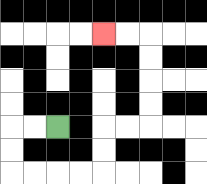{'start': '[2, 5]', 'end': '[4, 1]', 'path_directions': 'L,L,D,D,R,R,R,R,U,U,R,R,U,U,U,U,L,L', 'path_coordinates': '[[2, 5], [1, 5], [0, 5], [0, 6], [0, 7], [1, 7], [2, 7], [3, 7], [4, 7], [4, 6], [4, 5], [5, 5], [6, 5], [6, 4], [6, 3], [6, 2], [6, 1], [5, 1], [4, 1]]'}